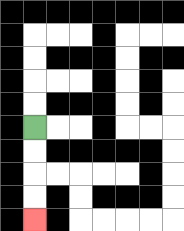{'start': '[1, 5]', 'end': '[1, 9]', 'path_directions': 'D,D,D,D', 'path_coordinates': '[[1, 5], [1, 6], [1, 7], [1, 8], [1, 9]]'}